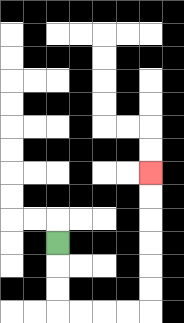{'start': '[2, 10]', 'end': '[6, 7]', 'path_directions': 'D,D,D,R,R,R,R,U,U,U,U,U,U', 'path_coordinates': '[[2, 10], [2, 11], [2, 12], [2, 13], [3, 13], [4, 13], [5, 13], [6, 13], [6, 12], [6, 11], [6, 10], [6, 9], [6, 8], [6, 7]]'}